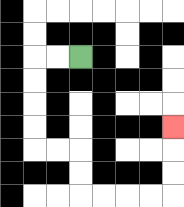{'start': '[3, 2]', 'end': '[7, 5]', 'path_directions': 'L,L,D,D,D,D,R,R,D,D,R,R,R,R,U,U,U', 'path_coordinates': '[[3, 2], [2, 2], [1, 2], [1, 3], [1, 4], [1, 5], [1, 6], [2, 6], [3, 6], [3, 7], [3, 8], [4, 8], [5, 8], [6, 8], [7, 8], [7, 7], [7, 6], [7, 5]]'}